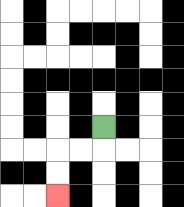{'start': '[4, 5]', 'end': '[2, 8]', 'path_directions': 'D,L,L,D,D', 'path_coordinates': '[[4, 5], [4, 6], [3, 6], [2, 6], [2, 7], [2, 8]]'}